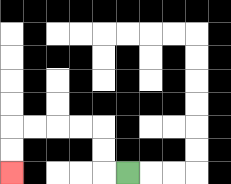{'start': '[5, 7]', 'end': '[0, 7]', 'path_directions': 'L,U,U,L,L,L,L,D,D', 'path_coordinates': '[[5, 7], [4, 7], [4, 6], [4, 5], [3, 5], [2, 5], [1, 5], [0, 5], [0, 6], [0, 7]]'}